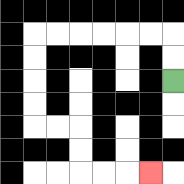{'start': '[7, 3]', 'end': '[6, 7]', 'path_directions': 'U,U,L,L,L,L,L,L,D,D,D,D,R,R,D,D,R,R,R', 'path_coordinates': '[[7, 3], [7, 2], [7, 1], [6, 1], [5, 1], [4, 1], [3, 1], [2, 1], [1, 1], [1, 2], [1, 3], [1, 4], [1, 5], [2, 5], [3, 5], [3, 6], [3, 7], [4, 7], [5, 7], [6, 7]]'}